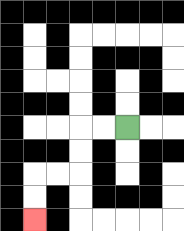{'start': '[5, 5]', 'end': '[1, 9]', 'path_directions': 'L,L,D,D,L,L,D,D', 'path_coordinates': '[[5, 5], [4, 5], [3, 5], [3, 6], [3, 7], [2, 7], [1, 7], [1, 8], [1, 9]]'}